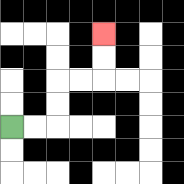{'start': '[0, 5]', 'end': '[4, 1]', 'path_directions': 'R,R,U,U,R,R,U,U', 'path_coordinates': '[[0, 5], [1, 5], [2, 5], [2, 4], [2, 3], [3, 3], [4, 3], [4, 2], [4, 1]]'}